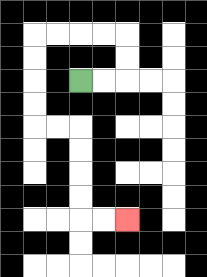{'start': '[3, 3]', 'end': '[5, 9]', 'path_directions': 'R,R,U,U,L,L,L,L,D,D,D,D,R,R,D,D,D,D,R,R', 'path_coordinates': '[[3, 3], [4, 3], [5, 3], [5, 2], [5, 1], [4, 1], [3, 1], [2, 1], [1, 1], [1, 2], [1, 3], [1, 4], [1, 5], [2, 5], [3, 5], [3, 6], [3, 7], [3, 8], [3, 9], [4, 9], [5, 9]]'}